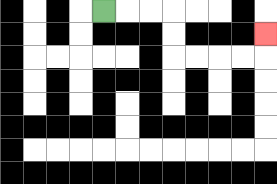{'start': '[4, 0]', 'end': '[11, 1]', 'path_directions': 'R,R,R,D,D,R,R,R,R,U', 'path_coordinates': '[[4, 0], [5, 0], [6, 0], [7, 0], [7, 1], [7, 2], [8, 2], [9, 2], [10, 2], [11, 2], [11, 1]]'}